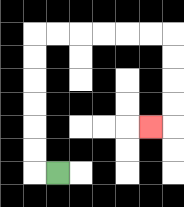{'start': '[2, 7]', 'end': '[6, 5]', 'path_directions': 'L,U,U,U,U,U,U,R,R,R,R,R,R,D,D,D,D,L', 'path_coordinates': '[[2, 7], [1, 7], [1, 6], [1, 5], [1, 4], [1, 3], [1, 2], [1, 1], [2, 1], [3, 1], [4, 1], [5, 1], [6, 1], [7, 1], [7, 2], [7, 3], [7, 4], [7, 5], [6, 5]]'}